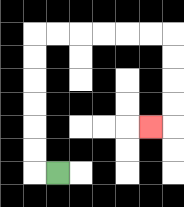{'start': '[2, 7]', 'end': '[6, 5]', 'path_directions': 'L,U,U,U,U,U,U,R,R,R,R,R,R,D,D,D,D,L', 'path_coordinates': '[[2, 7], [1, 7], [1, 6], [1, 5], [1, 4], [1, 3], [1, 2], [1, 1], [2, 1], [3, 1], [4, 1], [5, 1], [6, 1], [7, 1], [7, 2], [7, 3], [7, 4], [7, 5], [6, 5]]'}